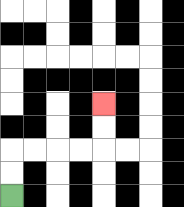{'start': '[0, 8]', 'end': '[4, 4]', 'path_directions': 'U,U,R,R,R,R,U,U', 'path_coordinates': '[[0, 8], [0, 7], [0, 6], [1, 6], [2, 6], [3, 6], [4, 6], [4, 5], [4, 4]]'}